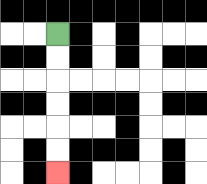{'start': '[2, 1]', 'end': '[2, 7]', 'path_directions': 'D,D,D,D,D,D', 'path_coordinates': '[[2, 1], [2, 2], [2, 3], [2, 4], [2, 5], [2, 6], [2, 7]]'}